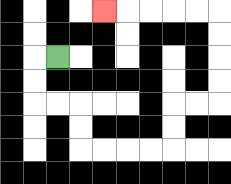{'start': '[2, 2]', 'end': '[4, 0]', 'path_directions': 'L,D,D,R,R,D,D,R,R,R,R,U,U,R,R,U,U,U,U,L,L,L,L,L', 'path_coordinates': '[[2, 2], [1, 2], [1, 3], [1, 4], [2, 4], [3, 4], [3, 5], [3, 6], [4, 6], [5, 6], [6, 6], [7, 6], [7, 5], [7, 4], [8, 4], [9, 4], [9, 3], [9, 2], [9, 1], [9, 0], [8, 0], [7, 0], [6, 0], [5, 0], [4, 0]]'}